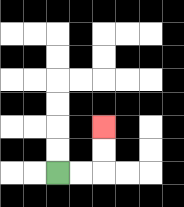{'start': '[2, 7]', 'end': '[4, 5]', 'path_directions': 'R,R,U,U', 'path_coordinates': '[[2, 7], [3, 7], [4, 7], [4, 6], [4, 5]]'}